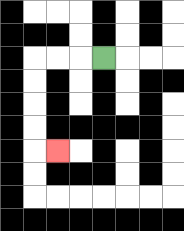{'start': '[4, 2]', 'end': '[2, 6]', 'path_directions': 'L,L,L,D,D,D,D,R', 'path_coordinates': '[[4, 2], [3, 2], [2, 2], [1, 2], [1, 3], [1, 4], [1, 5], [1, 6], [2, 6]]'}